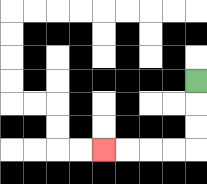{'start': '[8, 3]', 'end': '[4, 6]', 'path_directions': 'D,D,D,L,L,L,L', 'path_coordinates': '[[8, 3], [8, 4], [8, 5], [8, 6], [7, 6], [6, 6], [5, 6], [4, 6]]'}